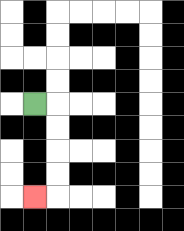{'start': '[1, 4]', 'end': '[1, 8]', 'path_directions': 'R,D,D,D,D,L', 'path_coordinates': '[[1, 4], [2, 4], [2, 5], [2, 6], [2, 7], [2, 8], [1, 8]]'}